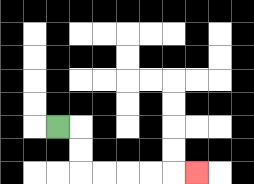{'start': '[2, 5]', 'end': '[8, 7]', 'path_directions': 'R,D,D,R,R,R,R,R', 'path_coordinates': '[[2, 5], [3, 5], [3, 6], [3, 7], [4, 7], [5, 7], [6, 7], [7, 7], [8, 7]]'}